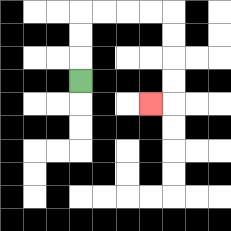{'start': '[3, 3]', 'end': '[6, 4]', 'path_directions': 'U,U,U,R,R,R,R,D,D,D,D,L', 'path_coordinates': '[[3, 3], [3, 2], [3, 1], [3, 0], [4, 0], [5, 0], [6, 0], [7, 0], [7, 1], [7, 2], [7, 3], [7, 4], [6, 4]]'}